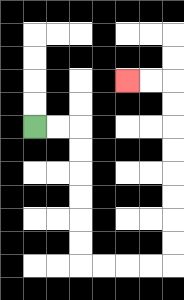{'start': '[1, 5]', 'end': '[5, 3]', 'path_directions': 'R,R,D,D,D,D,D,D,R,R,R,R,U,U,U,U,U,U,U,U,L,L', 'path_coordinates': '[[1, 5], [2, 5], [3, 5], [3, 6], [3, 7], [3, 8], [3, 9], [3, 10], [3, 11], [4, 11], [5, 11], [6, 11], [7, 11], [7, 10], [7, 9], [7, 8], [7, 7], [7, 6], [7, 5], [7, 4], [7, 3], [6, 3], [5, 3]]'}